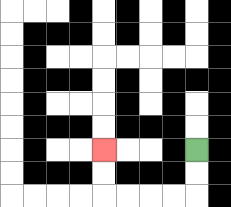{'start': '[8, 6]', 'end': '[4, 6]', 'path_directions': 'D,D,L,L,L,L,U,U', 'path_coordinates': '[[8, 6], [8, 7], [8, 8], [7, 8], [6, 8], [5, 8], [4, 8], [4, 7], [4, 6]]'}